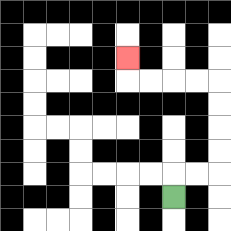{'start': '[7, 8]', 'end': '[5, 2]', 'path_directions': 'U,R,R,U,U,U,U,L,L,L,L,U', 'path_coordinates': '[[7, 8], [7, 7], [8, 7], [9, 7], [9, 6], [9, 5], [9, 4], [9, 3], [8, 3], [7, 3], [6, 3], [5, 3], [5, 2]]'}